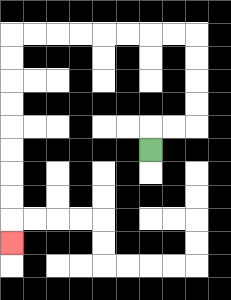{'start': '[6, 6]', 'end': '[0, 10]', 'path_directions': 'U,R,R,U,U,U,U,L,L,L,L,L,L,L,L,D,D,D,D,D,D,D,D,D', 'path_coordinates': '[[6, 6], [6, 5], [7, 5], [8, 5], [8, 4], [8, 3], [8, 2], [8, 1], [7, 1], [6, 1], [5, 1], [4, 1], [3, 1], [2, 1], [1, 1], [0, 1], [0, 2], [0, 3], [0, 4], [0, 5], [0, 6], [0, 7], [0, 8], [0, 9], [0, 10]]'}